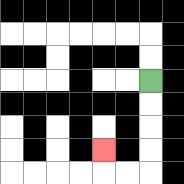{'start': '[6, 3]', 'end': '[4, 6]', 'path_directions': 'D,D,D,D,L,L,U', 'path_coordinates': '[[6, 3], [6, 4], [6, 5], [6, 6], [6, 7], [5, 7], [4, 7], [4, 6]]'}